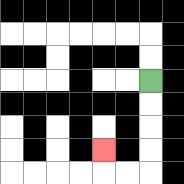{'start': '[6, 3]', 'end': '[4, 6]', 'path_directions': 'D,D,D,D,L,L,U', 'path_coordinates': '[[6, 3], [6, 4], [6, 5], [6, 6], [6, 7], [5, 7], [4, 7], [4, 6]]'}